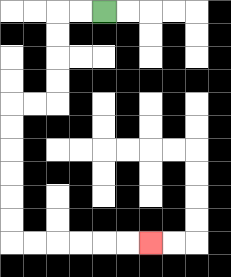{'start': '[4, 0]', 'end': '[6, 10]', 'path_directions': 'L,L,D,D,D,D,L,L,D,D,D,D,D,D,R,R,R,R,R,R', 'path_coordinates': '[[4, 0], [3, 0], [2, 0], [2, 1], [2, 2], [2, 3], [2, 4], [1, 4], [0, 4], [0, 5], [0, 6], [0, 7], [0, 8], [0, 9], [0, 10], [1, 10], [2, 10], [3, 10], [4, 10], [5, 10], [6, 10]]'}